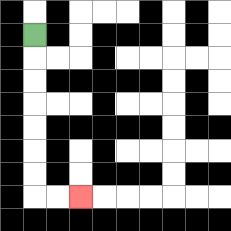{'start': '[1, 1]', 'end': '[3, 8]', 'path_directions': 'D,D,D,D,D,D,D,R,R', 'path_coordinates': '[[1, 1], [1, 2], [1, 3], [1, 4], [1, 5], [1, 6], [1, 7], [1, 8], [2, 8], [3, 8]]'}